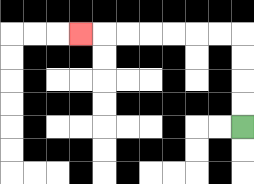{'start': '[10, 5]', 'end': '[3, 1]', 'path_directions': 'U,U,U,U,L,L,L,L,L,L,L', 'path_coordinates': '[[10, 5], [10, 4], [10, 3], [10, 2], [10, 1], [9, 1], [8, 1], [7, 1], [6, 1], [5, 1], [4, 1], [3, 1]]'}